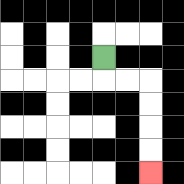{'start': '[4, 2]', 'end': '[6, 7]', 'path_directions': 'D,R,R,D,D,D,D', 'path_coordinates': '[[4, 2], [4, 3], [5, 3], [6, 3], [6, 4], [6, 5], [6, 6], [6, 7]]'}